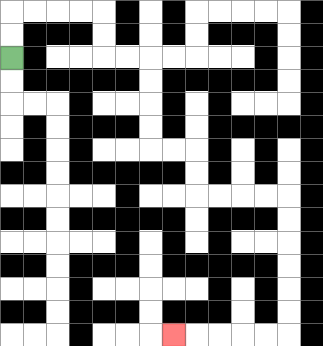{'start': '[0, 2]', 'end': '[7, 14]', 'path_directions': 'U,U,R,R,R,R,D,D,R,R,D,D,D,D,R,R,D,D,R,R,R,R,D,D,D,D,D,D,L,L,L,L,L', 'path_coordinates': '[[0, 2], [0, 1], [0, 0], [1, 0], [2, 0], [3, 0], [4, 0], [4, 1], [4, 2], [5, 2], [6, 2], [6, 3], [6, 4], [6, 5], [6, 6], [7, 6], [8, 6], [8, 7], [8, 8], [9, 8], [10, 8], [11, 8], [12, 8], [12, 9], [12, 10], [12, 11], [12, 12], [12, 13], [12, 14], [11, 14], [10, 14], [9, 14], [8, 14], [7, 14]]'}